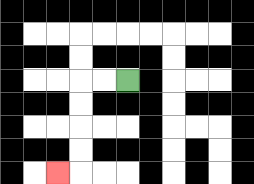{'start': '[5, 3]', 'end': '[2, 7]', 'path_directions': 'L,L,D,D,D,D,L', 'path_coordinates': '[[5, 3], [4, 3], [3, 3], [3, 4], [3, 5], [3, 6], [3, 7], [2, 7]]'}